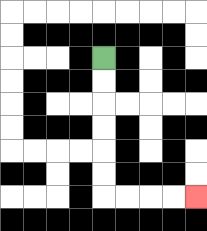{'start': '[4, 2]', 'end': '[8, 8]', 'path_directions': 'D,D,D,D,D,D,R,R,R,R', 'path_coordinates': '[[4, 2], [4, 3], [4, 4], [4, 5], [4, 6], [4, 7], [4, 8], [5, 8], [6, 8], [7, 8], [8, 8]]'}